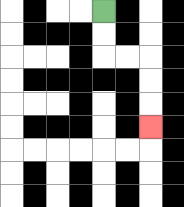{'start': '[4, 0]', 'end': '[6, 5]', 'path_directions': 'D,D,R,R,D,D,D', 'path_coordinates': '[[4, 0], [4, 1], [4, 2], [5, 2], [6, 2], [6, 3], [6, 4], [6, 5]]'}